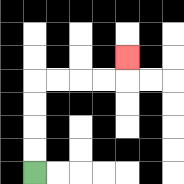{'start': '[1, 7]', 'end': '[5, 2]', 'path_directions': 'U,U,U,U,R,R,R,R,U', 'path_coordinates': '[[1, 7], [1, 6], [1, 5], [1, 4], [1, 3], [2, 3], [3, 3], [4, 3], [5, 3], [5, 2]]'}